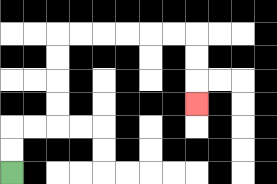{'start': '[0, 7]', 'end': '[8, 4]', 'path_directions': 'U,U,R,R,U,U,U,U,R,R,R,R,R,R,D,D,D', 'path_coordinates': '[[0, 7], [0, 6], [0, 5], [1, 5], [2, 5], [2, 4], [2, 3], [2, 2], [2, 1], [3, 1], [4, 1], [5, 1], [6, 1], [7, 1], [8, 1], [8, 2], [8, 3], [8, 4]]'}